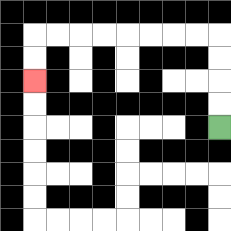{'start': '[9, 5]', 'end': '[1, 3]', 'path_directions': 'U,U,U,U,L,L,L,L,L,L,L,L,D,D', 'path_coordinates': '[[9, 5], [9, 4], [9, 3], [9, 2], [9, 1], [8, 1], [7, 1], [6, 1], [5, 1], [4, 1], [3, 1], [2, 1], [1, 1], [1, 2], [1, 3]]'}